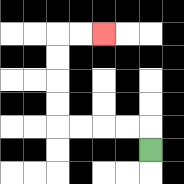{'start': '[6, 6]', 'end': '[4, 1]', 'path_directions': 'U,L,L,L,L,U,U,U,U,R,R', 'path_coordinates': '[[6, 6], [6, 5], [5, 5], [4, 5], [3, 5], [2, 5], [2, 4], [2, 3], [2, 2], [2, 1], [3, 1], [4, 1]]'}